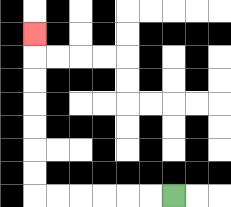{'start': '[7, 8]', 'end': '[1, 1]', 'path_directions': 'L,L,L,L,L,L,U,U,U,U,U,U,U', 'path_coordinates': '[[7, 8], [6, 8], [5, 8], [4, 8], [3, 8], [2, 8], [1, 8], [1, 7], [1, 6], [1, 5], [1, 4], [1, 3], [1, 2], [1, 1]]'}